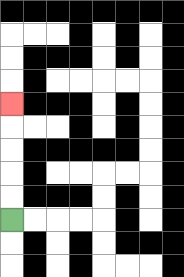{'start': '[0, 9]', 'end': '[0, 4]', 'path_directions': 'U,U,U,U,U', 'path_coordinates': '[[0, 9], [0, 8], [0, 7], [0, 6], [0, 5], [0, 4]]'}